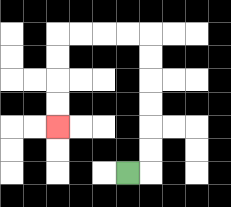{'start': '[5, 7]', 'end': '[2, 5]', 'path_directions': 'R,U,U,U,U,U,U,L,L,L,L,D,D,D,D', 'path_coordinates': '[[5, 7], [6, 7], [6, 6], [6, 5], [6, 4], [6, 3], [6, 2], [6, 1], [5, 1], [4, 1], [3, 1], [2, 1], [2, 2], [2, 3], [2, 4], [2, 5]]'}